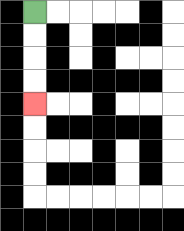{'start': '[1, 0]', 'end': '[1, 4]', 'path_directions': 'D,D,D,D', 'path_coordinates': '[[1, 0], [1, 1], [1, 2], [1, 3], [1, 4]]'}